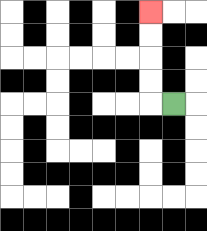{'start': '[7, 4]', 'end': '[6, 0]', 'path_directions': 'L,U,U,U,U', 'path_coordinates': '[[7, 4], [6, 4], [6, 3], [6, 2], [6, 1], [6, 0]]'}